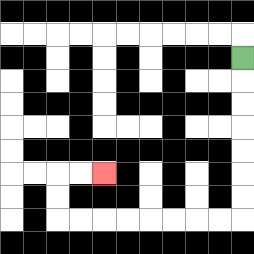{'start': '[10, 2]', 'end': '[4, 7]', 'path_directions': 'D,D,D,D,D,D,D,L,L,L,L,L,L,L,L,U,U,R,R', 'path_coordinates': '[[10, 2], [10, 3], [10, 4], [10, 5], [10, 6], [10, 7], [10, 8], [10, 9], [9, 9], [8, 9], [7, 9], [6, 9], [5, 9], [4, 9], [3, 9], [2, 9], [2, 8], [2, 7], [3, 7], [4, 7]]'}